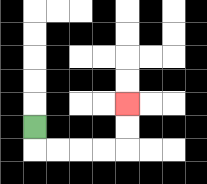{'start': '[1, 5]', 'end': '[5, 4]', 'path_directions': 'D,R,R,R,R,U,U', 'path_coordinates': '[[1, 5], [1, 6], [2, 6], [3, 6], [4, 6], [5, 6], [5, 5], [5, 4]]'}